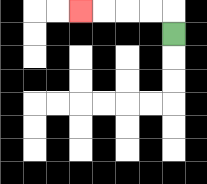{'start': '[7, 1]', 'end': '[3, 0]', 'path_directions': 'U,L,L,L,L', 'path_coordinates': '[[7, 1], [7, 0], [6, 0], [5, 0], [4, 0], [3, 0]]'}